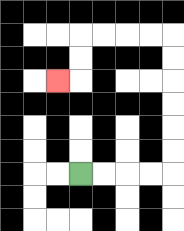{'start': '[3, 7]', 'end': '[2, 3]', 'path_directions': 'R,R,R,R,U,U,U,U,U,U,L,L,L,L,D,D,L', 'path_coordinates': '[[3, 7], [4, 7], [5, 7], [6, 7], [7, 7], [7, 6], [7, 5], [7, 4], [7, 3], [7, 2], [7, 1], [6, 1], [5, 1], [4, 1], [3, 1], [3, 2], [3, 3], [2, 3]]'}